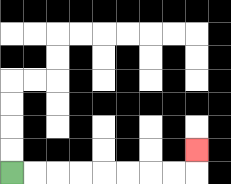{'start': '[0, 7]', 'end': '[8, 6]', 'path_directions': 'R,R,R,R,R,R,R,R,U', 'path_coordinates': '[[0, 7], [1, 7], [2, 7], [3, 7], [4, 7], [5, 7], [6, 7], [7, 7], [8, 7], [8, 6]]'}